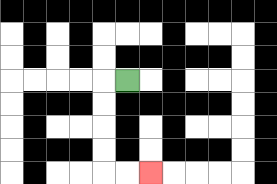{'start': '[5, 3]', 'end': '[6, 7]', 'path_directions': 'L,D,D,D,D,R,R', 'path_coordinates': '[[5, 3], [4, 3], [4, 4], [4, 5], [4, 6], [4, 7], [5, 7], [6, 7]]'}